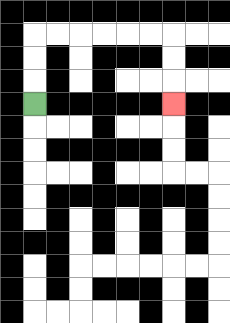{'start': '[1, 4]', 'end': '[7, 4]', 'path_directions': 'U,U,U,R,R,R,R,R,R,D,D,D', 'path_coordinates': '[[1, 4], [1, 3], [1, 2], [1, 1], [2, 1], [3, 1], [4, 1], [5, 1], [6, 1], [7, 1], [7, 2], [7, 3], [7, 4]]'}